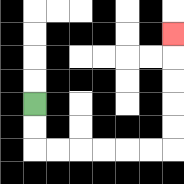{'start': '[1, 4]', 'end': '[7, 1]', 'path_directions': 'D,D,R,R,R,R,R,R,U,U,U,U,U', 'path_coordinates': '[[1, 4], [1, 5], [1, 6], [2, 6], [3, 6], [4, 6], [5, 6], [6, 6], [7, 6], [7, 5], [7, 4], [7, 3], [7, 2], [7, 1]]'}